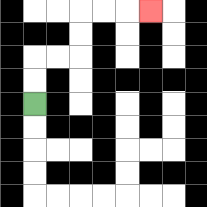{'start': '[1, 4]', 'end': '[6, 0]', 'path_directions': 'U,U,R,R,U,U,R,R,R', 'path_coordinates': '[[1, 4], [1, 3], [1, 2], [2, 2], [3, 2], [3, 1], [3, 0], [4, 0], [5, 0], [6, 0]]'}